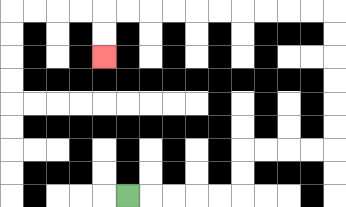{'start': '[5, 8]', 'end': '[4, 2]', 'path_directions': 'R,R,R,R,R,U,U,R,R,R,R,U,U,U,U,U,U,L,L,L,L,L,L,L,L,L,L,D,D', 'path_coordinates': '[[5, 8], [6, 8], [7, 8], [8, 8], [9, 8], [10, 8], [10, 7], [10, 6], [11, 6], [12, 6], [13, 6], [14, 6], [14, 5], [14, 4], [14, 3], [14, 2], [14, 1], [14, 0], [13, 0], [12, 0], [11, 0], [10, 0], [9, 0], [8, 0], [7, 0], [6, 0], [5, 0], [4, 0], [4, 1], [4, 2]]'}